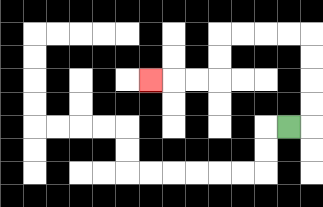{'start': '[12, 5]', 'end': '[6, 3]', 'path_directions': 'R,U,U,U,U,L,L,L,L,D,D,L,L,L', 'path_coordinates': '[[12, 5], [13, 5], [13, 4], [13, 3], [13, 2], [13, 1], [12, 1], [11, 1], [10, 1], [9, 1], [9, 2], [9, 3], [8, 3], [7, 3], [6, 3]]'}